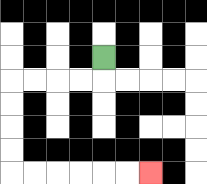{'start': '[4, 2]', 'end': '[6, 7]', 'path_directions': 'D,L,L,L,L,D,D,D,D,R,R,R,R,R,R', 'path_coordinates': '[[4, 2], [4, 3], [3, 3], [2, 3], [1, 3], [0, 3], [0, 4], [0, 5], [0, 6], [0, 7], [1, 7], [2, 7], [3, 7], [4, 7], [5, 7], [6, 7]]'}